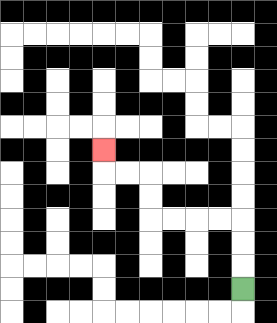{'start': '[10, 12]', 'end': '[4, 6]', 'path_directions': 'U,U,U,L,L,L,L,U,U,L,L,U', 'path_coordinates': '[[10, 12], [10, 11], [10, 10], [10, 9], [9, 9], [8, 9], [7, 9], [6, 9], [6, 8], [6, 7], [5, 7], [4, 7], [4, 6]]'}